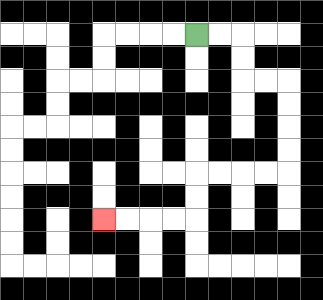{'start': '[8, 1]', 'end': '[4, 9]', 'path_directions': 'R,R,D,D,R,R,D,D,D,D,L,L,L,L,D,D,L,L,L,L', 'path_coordinates': '[[8, 1], [9, 1], [10, 1], [10, 2], [10, 3], [11, 3], [12, 3], [12, 4], [12, 5], [12, 6], [12, 7], [11, 7], [10, 7], [9, 7], [8, 7], [8, 8], [8, 9], [7, 9], [6, 9], [5, 9], [4, 9]]'}